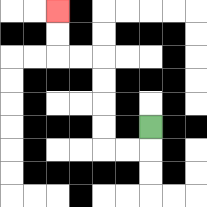{'start': '[6, 5]', 'end': '[2, 0]', 'path_directions': 'D,L,L,U,U,U,U,L,L,U,U', 'path_coordinates': '[[6, 5], [6, 6], [5, 6], [4, 6], [4, 5], [4, 4], [4, 3], [4, 2], [3, 2], [2, 2], [2, 1], [2, 0]]'}